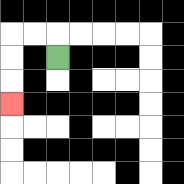{'start': '[2, 2]', 'end': '[0, 4]', 'path_directions': 'U,L,L,D,D,D', 'path_coordinates': '[[2, 2], [2, 1], [1, 1], [0, 1], [0, 2], [0, 3], [0, 4]]'}